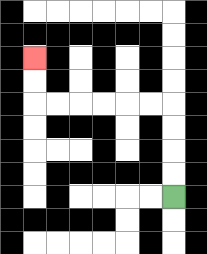{'start': '[7, 8]', 'end': '[1, 2]', 'path_directions': 'U,U,U,U,L,L,L,L,L,L,U,U', 'path_coordinates': '[[7, 8], [7, 7], [7, 6], [7, 5], [7, 4], [6, 4], [5, 4], [4, 4], [3, 4], [2, 4], [1, 4], [1, 3], [1, 2]]'}